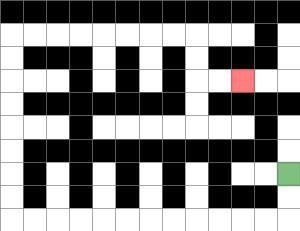{'start': '[12, 7]', 'end': '[10, 3]', 'path_directions': 'D,D,L,L,L,L,L,L,L,L,L,L,L,L,U,U,U,U,U,U,U,U,R,R,R,R,R,R,R,R,D,D,R,R', 'path_coordinates': '[[12, 7], [12, 8], [12, 9], [11, 9], [10, 9], [9, 9], [8, 9], [7, 9], [6, 9], [5, 9], [4, 9], [3, 9], [2, 9], [1, 9], [0, 9], [0, 8], [0, 7], [0, 6], [0, 5], [0, 4], [0, 3], [0, 2], [0, 1], [1, 1], [2, 1], [3, 1], [4, 1], [5, 1], [6, 1], [7, 1], [8, 1], [8, 2], [8, 3], [9, 3], [10, 3]]'}